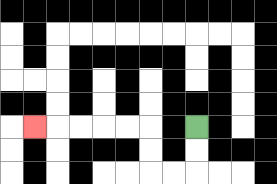{'start': '[8, 5]', 'end': '[1, 5]', 'path_directions': 'D,D,L,L,U,U,L,L,L,L,L', 'path_coordinates': '[[8, 5], [8, 6], [8, 7], [7, 7], [6, 7], [6, 6], [6, 5], [5, 5], [4, 5], [3, 5], [2, 5], [1, 5]]'}